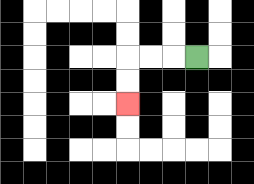{'start': '[8, 2]', 'end': '[5, 4]', 'path_directions': 'L,L,L,D,D', 'path_coordinates': '[[8, 2], [7, 2], [6, 2], [5, 2], [5, 3], [5, 4]]'}